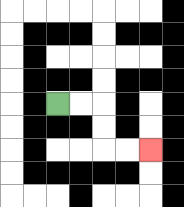{'start': '[2, 4]', 'end': '[6, 6]', 'path_directions': 'R,R,D,D,R,R', 'path_coordinates': '[[2, 4], [3, 4], [4, 4], [4, 5], [4, 6], [5, 6], [6, 6]]'}